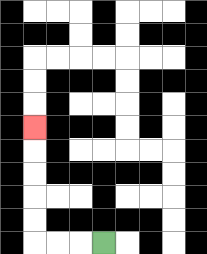{'start': '[4, 10]', 'end': '[1, 5]', 'path_directions': 'L,L,L,U,U,U,U,U', 'path_coordinates': '[[4, 10], [3, 10], [2, 10], [1, 10], [1, 9], [1, 8], [1, 7], [1, 6], [1, 5]]'}